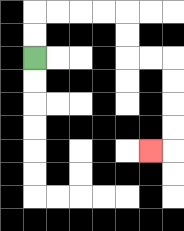{'start': '[1, 2]', 'end': '[6, 6]', 'path_directions': 'U,U,R,R,R,R,D,D,R,R,D,D,D,D,L', 'path_coordinates': '[[1, 2], [1, 1], [1, 0], [2, 0], [3, 0], [4, 0], [5, 0], [5, 1], [5, 2], [6, 2], [7, 2], [7, 3], [7, 4], [7, 5], [7, 6], [6, 6]]'}